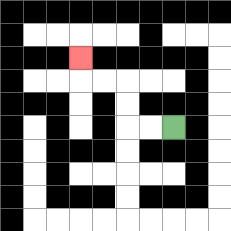{'start': '[7, 5]', 'end': '[3, 2]', 'path_directions': 'L,L,U,U,L,L,U', 'path_coordinates': '[[7, 5], [6, 5], [5, 5], [5, 4], [5, 3], [4, 3], [3, 3], [3, 2]]'}